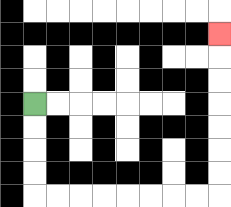{'start': '[1, 4]', 'end': '[9, 1]', 'path_directions': 'D,D,D,D,R,R,R,R,R,R,R,R,U,U,U,U,U,U,U', 'path_coordinates': '[[1, 4], [1, 5], [1, 6], [1, 7], [1, 8], [2, 8], [3, 8], [4, 8], [5, 8], [6, 8], [7, 8], [8, 8], [9, 8], [9, 7], [9, 6], [9, 5], [9, 4], [9, 3], [9, 2], [9, 1]]'}